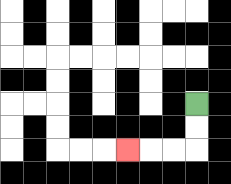{'start': '[8, 4]', 'end': '[5, 6]', 'path_directions': 'D,D,L,L,L', 'path_coordinates': '[[8, 4], [8, 5], [8, 6], [7, 6], [6, 6], [5, 6]]'}